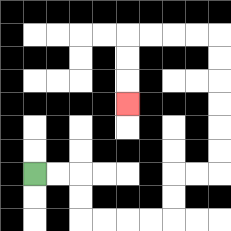{'start': '[1, 7]', 'end': '[5, 4]', 'path_directions': 'R,R,D,D,R,R,R,R,U,U,R,R,U,U,U,U,U,U,L,L,L,L,D,D,D', 'path_coordinates': '[[1, 7], [2, 7], [3, 7], [3, 8], [3, 9], [4, 9], [5, 9], [6, 9], [7, 9], [7, 8], [7, 7], [8, 7], [9, 7], [9, 6], [9, 5], [9, 4], [9, 3], [9, 2], [9, 1], [8, 1], [7, 1], [6, 1], [5, 1], [5, 2], [5, 3], [5, 4]]'}